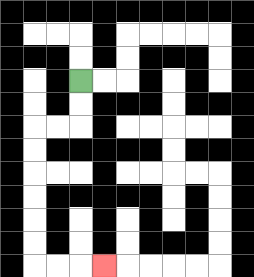{'start': '[3, 3]', 'end': '[4, 11]', 'path_directions': 'D,D,L,L,D,D,D,D,D,D,R,R,R', 'path_coordinates': '[[3, 3], [3, 4], [3, 5], [2, 5], [1, 5], [1, 6], [1, 7], [1, 8], [1, 9], [1, 10], [1, 11], [2, 11], [3, 11], [4, 11]]'}